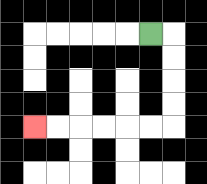{'start': '[6, 1]', 'end': '[1, 5]', 'path_directions': 'R,D,D,D,D,L,L,L,L,L,L', 'path_coordinates': '[[6, 1], [7, 1], [7, 2], [7, 3], [7, 4], [7, 5], [6, 5], [5, 5], [4, 5], [3, 5], [2, 5], [1, 5]]'}